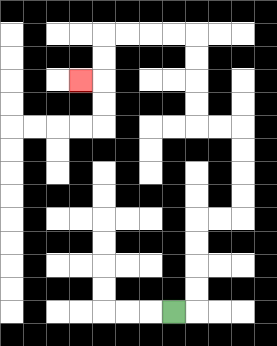{'start': '[7, 13]', 'end': '[3, 3]', 'path_directions': 'R,U,U,U,U,R,R,U,U,U,U,L,L,U,U,U,U,L,L,L,L,D,D,L', 'path_coordinates': '[[7, 13], [8, 13], [8, 12], [8, 11], [8, 10], [8, 9], [9, 9], [10, 9], [10, 8], [10, 7], [10, 6], [10, 5], [9, 5], [8, 5], [8, 4], [8, 3], [8, 2], [8, 1], [7, 1], [6, 1], [5, 1], [4, 1], [4, 2], [4, 3], [3, 3]]'}